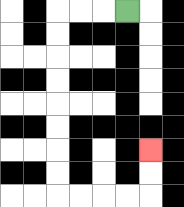{'start': '[5, 0]', 'end': '[6, 6]', 'path_directions': 'L,L,L,D,D,D,D,D,D,D,D,R,R,R,R,U,U', 'path_coordinates': '[[5, 0], [4, 0], [3, 0], [2, 0], [2, 1], [2, 2], [2, 3], [2, 4], [2, 5], [2, 6], [2, 7], [2, 8], [3, 8], [4, 8], [5, 8], [6, 8], [6, 7], [6, 6]]'}